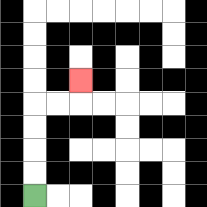{'start': '[1, 8]', 'end': '[3, 3]', 'path_directions': 'U,U,U,U,R,R,U', 'path_coordinates': '[[1, 8], [1, 7], [1, 6], [1, 5], [1, 4], [2, 4], [3, 4], [3, 3]]'}